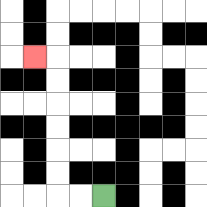{'start': '[4, 8]', 'end': '[1, 2]', 'path_directions': 'L,L,U,U,U,U,U,U,L', 'path_coordinates': '[[4, 8], [3, 8], [2, 8], [2, 7], [2, 6], [2, 5], [2, 4], [2, 3], [2, 2], [1, 2]]'}